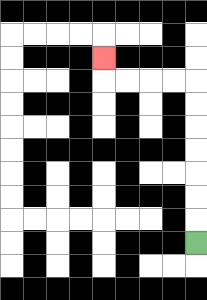{'start': '[8, 10]', 'end': '[4, 2]', 'path_directions': 'U,U,U,U,U,U,U,L,L,L,L,U', 'path_coordinates': '[[8, 10], [8, 9], [8, 8], [8, 7], [8, 6], [8, 5], [8, 4], [8, 3], [7, 3], [6, 3], [5, 3], [4, 3], [4, 2]]'}